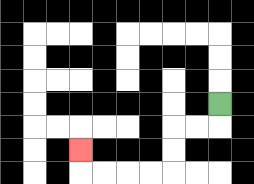{'start': '[9, 4]', 'end': '[3, 6]', 'path_directions': 'D,L,L,D,D,L,L,L,L,U', 'path_coordinates': '[[9, 4], [9, 5], [8, 5], [7, 5], [7, 6], [7, 7], [6, 7], [5, 7], [4, 7], [3, 7], [3, 6]]'}